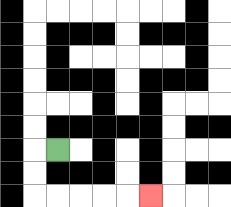{'start': '[2, 6]', 'end': '[6, 8]', 'path_directions': 'L,D,D,R,R,R,R,R', 'path_coordinates': '[[2, 6], [1, 6], [1, 7], [1, 8], [2, 8], [3, 8], [4, 8], [5, 8], [6, 8]]'}